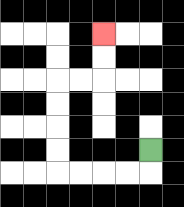{'start': '[6, 6]', 'end': '[4, 1]', 'path_directions': 'D,L,L,L,L,U,U,U,U,R,R,U,U', 'path_coordinates': '[[6, 6], [6, 7], [5, 7], [4, 7], [3, 7], [2, 7], [2, 6], [2, 5], [2, 4], [2, 3], [3, 3], [4, 3], [4, 2], [4, 1]]'}